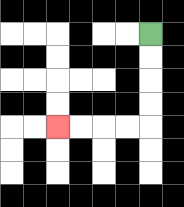{'start': '[6, 1]', 'end': '[2, 5]', 'path_directions': 'D,D,D,D,L,L,L,L', 'path_coordinates': '[[6, 1], [6, 2], [6, 3], [6, 4], [6, 5], [5, 5], [4, 5], [3, 5], [2, 5]]'}